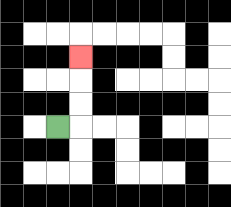{'start': '[2, 5]', 'end': '[3, 2]', 'path_directions': 'R,U,U,U', 'path_coordinates': '[[2, 5], [3, 5], [3, 4], [3, 3], [3, 2]]'}